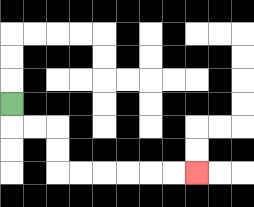{'start': '[0, 4]', 'end': '[8, 7]', 'path_directions': 'D,R,R,D,D,R,R,R,R,R,R', 'path_coordinates': '[[0, 4], [0, 5], [1, 5], [2, 5], [2, 6], [2, 7], [3, 7], [4, 7], [5, 7], [6, 7], [7, 7], [8, 7]]'}